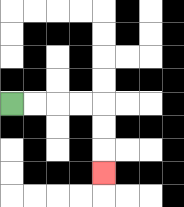{'start': '[0, 4]', 'end': '[4, 7]', 'path_directions': 'R,R,R,R,D,D,D', 'path_coordinates': '[[0, 4], [1, 4], [2, 4], [3, 4], [4, 4], [4, 5], [4, 6], [4, 7]]'}